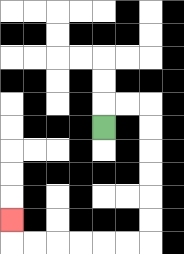{'start': '[4, 5]', 'end': '[0, 9]', 'path_directions': 'U,R,R,D,D,D,D,D,D,L,L,L,L,L,L,U', 'path_coordinates': '[[4, 5], [4, 4], [5, 4], [6, 4], [6, 5], [6, 6], [6, 7], [6, 8], [6, 9], [6, 10], [5, 10], [4, 10], [3, 10], [2, 10], [1, 10], [0, 10], [0, 9]]'}